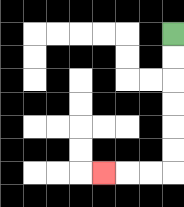{'start': '[7, 1]', 'end': '[4, 7]', 'path_directions': 'D,D,D,D,D,D,L,L,L', 'path_coordinates': '[[7, 1], [7, 2], [7, 3], [7, 4], [7, 5], [7, 6], [7, 7], [6, 7], [5, 7], [4, 7]]'}